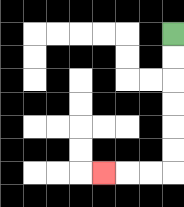{'start': '[7, 1]', 'end': '[4, 7]', 'path_directions': 'D,D,D,D,D,D,L,L,L', 'path_coordinates': '[[7, 1], [7, 2], [7, 3], [7, 4], [7, 5], [7, 6], [7, 7], [6, 7], [5, 7], [4, 7]]'}